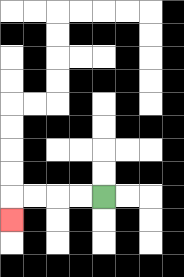{'start': '[4, 8]', 'end': '[0, 9]', 'path_directions': 'L,L,L,L,D', 'path_coordinates': '[[4, 8], [3, 8], [2, 8], [1, 8], [0, 8], [0, 9]]'}